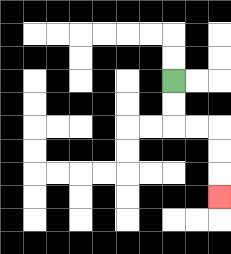{'start': '[7, 3]', 'end': '[9, 8]', 'path_directions': 'D,D,R,R,D,D,D', 'path_coordinates': '[[7, 3], [7, 4], [7, 5], [8, 5], [9, 5], [9, 6], [9, 7], [9, 8]]'}